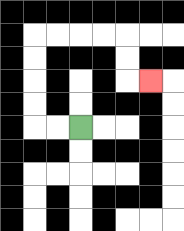{'start': '[3, 5]', 'end': '[6, 3]', 'path_directions': 'L,L,U,U,U,U,R,R,R,R,D,D,R', 'path_coordinates': '[[3, 5], [2, 5], [1, 5], [1, 4], [1, 3], [1, 2], [1, 1], [2, 1], [3, 1], [4, 1], [5, 1], [5, 2], [5, 3], [6, 3]]'}